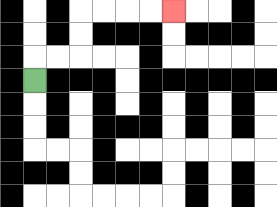{'start': '[1, 3]', 'end': '[7, 0]', 'path_directions': 'U,R,R,U,U,R,R,R,R', 'path_coordinates': '[[1, 3], [1, 2], [2, 2], [3, 2], [3, 1], [3, 0], [4, 0], [5, 0], [6, 0], [7, 0]]'}